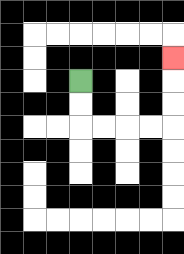{'start': '[3, 3]', 'end': '[7, 2]', 'path_directions': 'D,D,R,R,R,R,U,U,U', 'path_coordinates': '[[3, 3], [3, 4], [3, 5], [4, 5], [5, 5], [6, 5], [7, 5], [7, 4], [7, 3], [7, 2]]'}